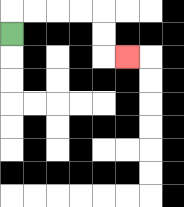{'start': '[0, 1]', 'end': '[5, 2]', 'path_directions': 'U,R,R,R,R,D,D,R', 'path_coordinates': '[[0, 1], [0, 0], [1, 0], [2, 0], [3, 0], [4, 0], [4, 1], [4, 2], [5, 2]]'}